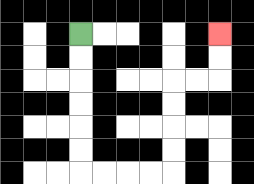{'start': '[3, 1]', 'end': '[9, 1]', 'path_directions': 'D,D,D,D,D,D,R,R,R,R,U,U,U,U,R,R,U,U', 'path_coordinates': '[[3, 1], [3, 2], [3, 3], [3, 4], [3, 5], [3, 6], [3, 7], [4, 7], [5, 7], [6, 7], [7, 7], [7, 6], [7, 5], [7, 4], [7, 3], [8, 3], [9, 3], [9, 2], [9, 1]]'}